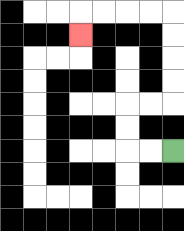{'start': '[7, 6]', 'end': '[3, 1]', 'path_directions': 'L,L,U,U,R,R,U,U,U,U,L,L,L,L,D', 'path_coordinates': '[[7, 6], [6, 6], [5, 6], [5, 5], [5, 4], [6, 4], [7, 4], [7, 3], [7, 2], [7, 1], [7, 0], [6, 0], [5, 0], [4, 0], [3, 0], [3, 1]]'}